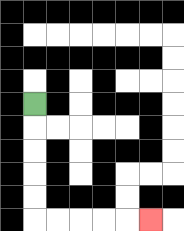{'start': '[1, 4]', 'end': '[6, 9]', 'path_directions': 'D,D,D,D,D,R,R,R,R,R', 'path_coordinates': '[[1, 4], [1, 5], [1, 6], [1, 7], [1, 8], [1, 9], [2, 9], [3, 9], [4, 9], [5, 9], [6, 9]]'}